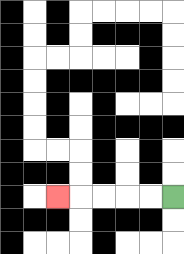{'start': '[7, 8]', 'end': '[2, 8]', 'path_directions': 'L,L,L,L,L', 'path_coordinates': '[[7, 8], [6, 8], [5, 8], [4, 8], [3, 8], [2, 8]]'}